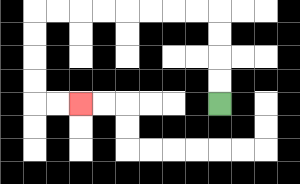{'start': '[9, 4]', 'end': '[3, 4]', 'path_directions': 'U,U,U,U,L,L,L,L,L,L,L,L,D,D,D,D,R,R', 'path_coordinates': '[[9, 4], [9, 3], [9, 2], [9, 1], [9, 0], [8, 0], [7, 0], [6, 0], [5, 0], [4, 0], [3, 0], [2, 0], [1, 0], [1, 1], [1, 2], [1, 3], [1, 4], [2, 4], [3, 4]]'}